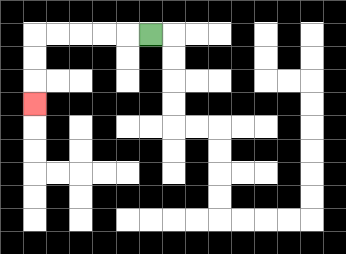{'start': '[6, 1]', 'end': '[1, 4]', 'path_directions': 'L,L,L,L,L,D,D,D', 'path_coordinates': '[[6, 1], [5, 1], [4, 1], [3, 1], [2, 1], [1, 1], [1, 2], [1, 3], [1, 4]]'}